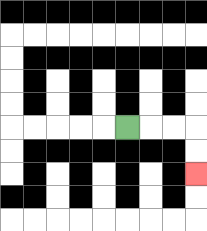{'start': '[5, 5]', 'end': '[8, 7]', 'path_directions': 'R,R,R,D,D', 'path_coordinates': '[[5, 5], [6, 5], [7, 5], [8, 5], [8, 6], [8, 7]]'}